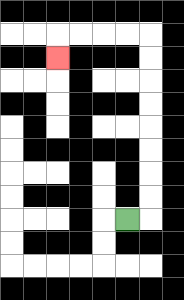{'start': '[5, 9]', 'end': '[2, 2]', 'path_directions': 'R,U,U,U,U,U,U,U,U,L,L,L,L,D', 'path_coordinates': '[[5, 9], [6, 9], [6, 8], [6, 7], [6, 6], [6, 5], [6, 4], [6, 3], [6, 2], [6, 1], [5, 1], [4, 1], [3, 1], [2, 1], [2, 2]]'}